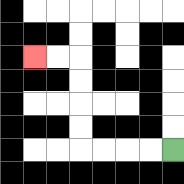{'start': '[7, 6]', 'end': '[1, 2]', 'path_directions': 'L,L,L,L,U,U,U,U,L,L', 'path_coordinates': '[[7, 6], [6, 6], [5, 6], [4, 6], [3, 6], [3, 5], [3, 4], [3, 3], [3, 2], [2, 2], [1, 2]]'}